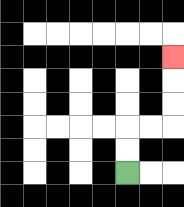{'start': '[5, 7]', 'end': '[7, 2]', 'path_directions': 'U,U,R,R,U,U,U', 'path_coordinates': '[[5, 7], [5, 6], [5, 5], [6, 5], [7, 5], [7, 4], [7, 3], [7, 2]]'}